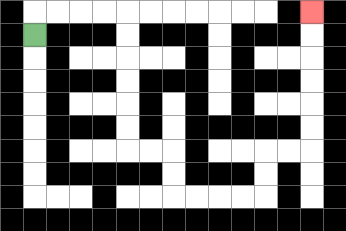{'start': '[1, 1]', 'end': '[13, 0]', 'path_directions': 'U,R,R,R,R,D,D,D,D,D,D,R,R,D,D,R,R,R,R,U,U,R,R,U,U,U,U,U,U', 'path_coordinates': '[[1, 1], [1, 0], [2, 0], [3, 0], [4, 0], [5, 0], [5, 1], [5, 2], [5, 3], [5, 4], [5, 5], [5, 6], [6, 6], [7, 6], [7, 7], [7, 8], [8, 8], [9, 8], [10, 8], [11, 8], [11, 7], [11, 6], [12, 6], [13, 6], [13, 5], [13, 4], [13, 3], [13, 2], [13, 1], [13, 0]]'}